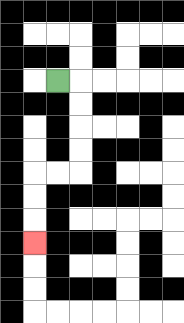{'start': '[2, 3]', 'end': '[1, 10]', 'path_directions': 'R,D,D,D,D,L,L,D,D,D', 'path_coordinates': '[[2, 3], [3, 3], [3, 4], [3, 5], [3, 6], [3, 7], [2, 7], [1, 7], [1, 8], [1, 9], [1, 10]]'}